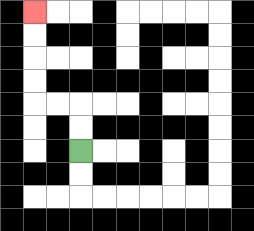{'start': '[3, 6]', 'end': '[1, 0]', 'path_directions': 'U,U,L,L,U,U,U,U', 'path_coordinates': '[[3, 6], [3, 5], [3, 4], [2, 4], [1, 4], [1, 3], [1, 2], [1, 1], [1, 0]]'}